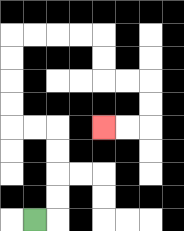{'start': '[1, 9]', 'end': '[4, 5]', 'path_directions': 'R,U,U,U,U,L,L,U,U,U,U,R,R,R,R,D,D,R,R,D,D,L,L', 'path_coordinates': '[[1, 9], [2, 9], [2, 8], [2, 7], [2, 6], [2, 5], [1, 5], [0, 5], [0, 4], [0, 3], [0, 2], [0, 1], [1, 1], [2, 1], [3, 1], [4, 1], [4, 2], [4, 3], [5, 3], [6, 3], [6, 4], [6, 5], [5, 5], [4, 5]]'}